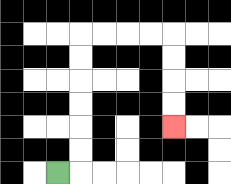{'start': '[2, 7]', 'end': '[7, 5]', 'path_directions': 'R,U,U,U,U,U,U,R,R,R,R,D,D,D,D', 'path_coordinates': '[[2, 7], [3, 7], [3, 6], [3, 5], [3, 4], [3, 3], [3, 2], [3, 1], [4, 1], [5, 1], [6, 1], [7, 1], [7, 2], [7, 3], [7, 4], [7, 5]]'}